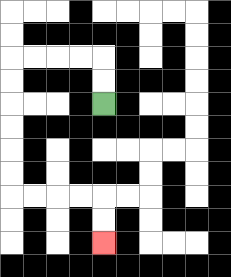{'start': '[4, 4]', 'end': '[4, 10]', 'path_directions': 'U,U,L,L,L,L,D,D,D,D,D,D,R,R,R,R,D,D', 'path_coordinates': '[[4, 4], [4, 3], [4, 2], [3, 2], [2, 2], [1, 2], [0, 2], [0, 3], [0, 4], [0, 5], [0, 6], [0, 7], [0, 8], [1, 8], [2, 8], [3, 8], [4, 8], [4, 9], [4, 10]]'}